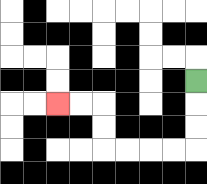{'start': '[8, 3]', 'end': '[2, 4]', 'path_directions': 'D,D,D,L,L,L,L,U,U,L,L', 'path_coordinates': '[[8, 3], [8, 4], [8, 5], [8, 6], [7, 6], [6, 6], [5, 6], [4, 6], [4, 5], [4, 4], [3, 4], [2, 4]]'}